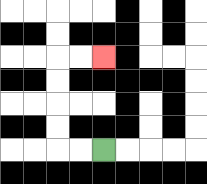{'start': '[4, 6]', 'end': '[4, 2]', 'path_directions': 'L,L,U,U,U,U,R,R', 'path_coordinates': '[[4, 6], [3, 6], [2, 6], [2, 5], [2, 4], [2, 3], [2, 2], [3, 2], [4, 2]]'}